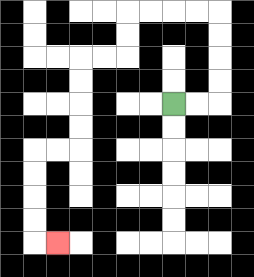{'start': '[7, 4]', 'end': '[2, 10]', 'path_directions': 'R,R,U,U,U,U,L,L,L,L,D,D,L,L,D,D,D,D,L,L,D,D,D,D,R', 'path_coordinates': '[[7, 4], [8, 4], [9, 4], [9, 3], [9, 2], [9, 1], [9, 0], [8, 0], [7, 0], [6, 0], [5, 0], [5, 1], [5, 2], [4, 2], [3, 2], [3, 3], [3, 4], [3, 5], [3, 6], [2, 6], [1, 6], [1, 7], [1, 8], [1, 9], [1, 10], [2, 10]]'}